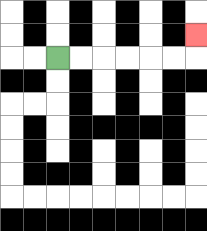{'start': '[2, 2]', 'end': '[8, 1]', 'path_directions': 'R,R,R,R,R,R,U', 'path_coordinates': '[[2, 2], [3, 2], [4, 2], [5, 2], [6, 2], [7, 2], [8, 2], [8, 1]]'}